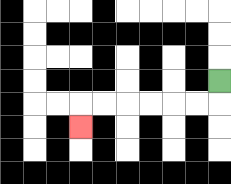{'start': '[9, 3]', 'end': '[3, 5]', 'path_directions': 'D,L,L,L,L,L,L,D', 'path_coordinates': '[[9, 3], [9, 4], [8, 4], [7, 4], [6, 4], [5, 4], [4, 4], [3, 4], [3, 5]]'}